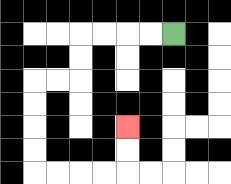{'start': '[7, 1]', 'end': '[5, 5]', 'path_directions': 'L,L,L,L,D,D,L,L,D,D,D,D,R,R,R,R,U,U', 'path_coordinates': '[[7, 1], [6, 1], [5, 1], [4, 1], [3, 1], [3, 2], [3, 3], [2, 3], [1, 3], [1, 4], [1, 5], [1, 6], [1, 7], [2, 7], [3, 7], [4, 7], [5, 7], [5, 6], [5, 5]]'}